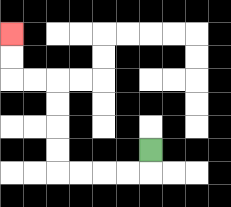{'start': '[6, 6]', 'end': '[0, 1]', 'path_directions': 'D,L,L,L,L,U,U,U,U,L,L,U,U', 'path_coordinates': '[[6, 6], [6, 7], [5, 7], [4, 7], [3, 7], [2, 7], [2, 6], [2, 5], [2, 4], [2, 3], [1, 3], [0, 3], [0, 2], [0, 1]]'}